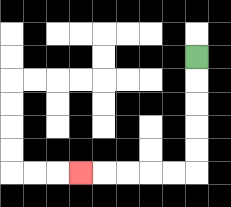{'start': '[8, 2]', 'end': '[3, 7]', 'path_directions': 'D,D,D,D,D,L,L,L,L,L', 'path_coordinates': '[[8, 2], [8, 3], [8, 4], [8, 5], [8, 6], [8, 7], [7, 7], [6, 7], [5, 7], [4, 7], [3, 7]]'}